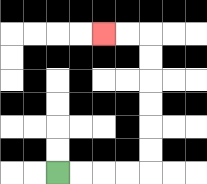{'start': '[2, 7]', 'end': '[4, 1]', 'path_directions': 'R,R,R,R,U,U,U,U,U,U,L,L', 'path_coordinates': '[[2, 7], [3, 7], [4, 7], [5, 7], [6, 7], [6, 6], [6, 5], [6, 4], [6, 3], [6, 2], [6, 1], [5, 1], [4, 1]]'}